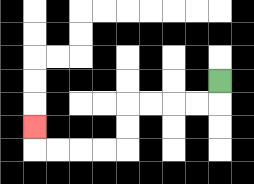{'start': '[9, 3]', 'end': '[1, 5]', 'path_directions': 'D,L,L,L,L,D,D,L,L,L,L,U', 'path_coordinates': '[[9, 3], [9, 4], [8, 4], [7, 4], [6, 4], [5, 4], [5, 5], [5, 6], [4, 6], [3, 6], [2, 6], [1, 6], [1, 5]]'}